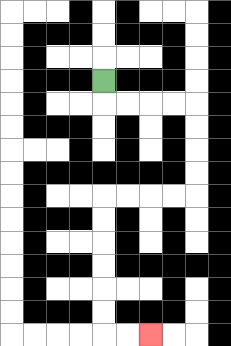{'start': '[4, 3]', 'end': '[6, 14]', 'path_directions': 'D,R,R,R,R,D,D,D,D,L,L,L,L,D,D,D,D,D,D,R,R', 'path_coordinates': '[[4, 3], [4, 4], [5, 4], [6, 4], [7, 4], [8, 4], [8, 5], [8, 6], [8, 7], [8, 8], [7, 8], [6, 8], [5, 8], [4, 8], [4, 9], [4, 10], [4, 11], [4, 12], [4, 13], [4, 14], [5, 14], [6, 14]]'}